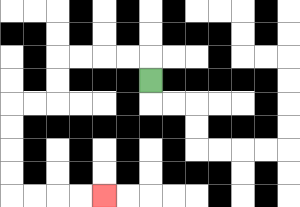{'start': '[6, 3]', 'end': '[4, 8]', 'path_directions': 'U,L,L,L,L,D,D,L,L,D,D,D,D,R,R,R,R', 'path_coordinates': '[[6, 3], [6, 2], [5, 2], [4, 2], [3, 2], [2, 2], [2, 3], [2, 4], [1, 4], [0, 4], [0, 5], [0, 6], [0, 7], [0, 8], [1, 8], [2, 8], [3, 8], [4, 8]]'}